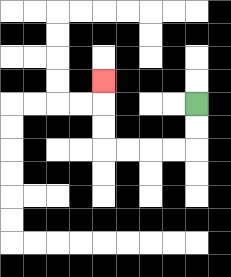{'start': '[8, 4]', 'end': '[4, 3]', 'path_directions': 'D,D,L,L,L,L,U,U,U', 'path_coordinates': '[[8, 4], [8, 5], [8, 6], [7, 6], [6, 6], [5, 6], [4, 6], [4, 5], [4, 4], [4, 3]]'}